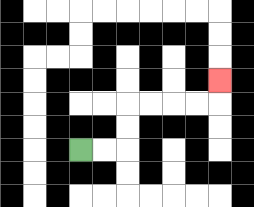{'start': '[3, 6]', 'end': '[9, 3]', 'path_directions': 'R,R,U,U,R,R,R,R,U', 'path_coordinates': '[[3, 6], [4, 6], [5, 6], [5, 5], [5, 4], [6, 4], [7, 4], [8, 4], [9, 4], [9, 3]]'}